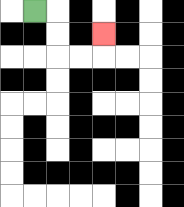{'start': '[1, 0]', 'end': '[4, 1]', 'path_directions': 'R,D,D,R,R,U', 'path_coordinates': '[[1, 0], [2, 0], [2, 1], [2, 2], [3, 2], [4, 2], [4, 1]]'}